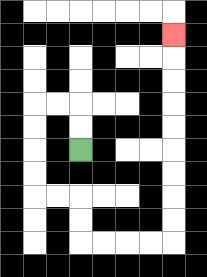{'start': '[3, 6]', 'end': '[7, 1]', 'path_directions': 'U,U,L,L,D,D,D,D,R,R,D,D,R,R,R,R,U,U,U,U,U,U,U,U,U', 'path_coordinates': '[[3, 6], [3, 5], [3, 4], [2, 4], [1, 4], [1, 5], [1, 6], [1, 7], [1, 8], [2, 8], [3, 8], [3, 9], [3, 10], [4, 10], [5, 10], [6, 10], [7, 10], [7, 9], [7, 8], [7, 7], [7, 6], [7, 5], [7, 4], [7, 3], [7, 2], [7, 1]]'}